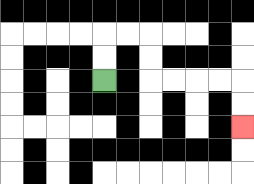{'start': '[4, 3]', 'end': '[10, 5]', 'path_directions': 'U,U,R,R,D,D,R,R,R,R,D,D', 'path_coordinates': '[[4, 3], [4, 2], [4, 1], [5, 1], [6, 1], [6, 2], [6, 3], [7, 3], [8, 3], [9, 3], [10, 3], [10, 4], [10, 5]]'}